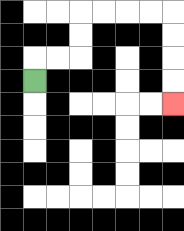{'start': '[1, 3]', 'end': '[7, 4]', 'path_directions': 'U,R,R,U,U,R,R,R,R,D,D,D,D', 'path_coordinates': '[[1, 3], [1, 2], [2, 2], [3, 2], [3, 1], [3, 0], [4, 0], [5, 0], [6, 0], [7, 0], [7, 1], [7, 2], [7, 3], [7, 4]]'}